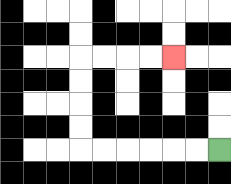{'start': '[9, 6]', 'end': '[7, 2]', 'path_directions': 'L,L,L,L,L,L,U,U,U,U,R,R,R,R', 'path_coordinates': '[[9, 6], [8, 6], [7, 6], [6, 6], [5, 6], [4, 6], [3, 6], [3, 5], [3, 4], [3, 3], [3, 2], [4, 2], [5, 2], [6, 2], [7, 2]]'}